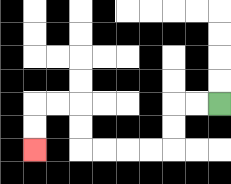{'start': '[9, 4]', 'end': '[1, 6]', 'path_directions': 'L,L,D,D,L,L,L,L,U,U,L,L,D,D', 'path_coordinates': '[[9, 4], [8, 4], [7, 4], [7, 5], [7, 6], [6, 6], [5, 6], [4, 6], [3, 6], [3, 5], [3, 4], [2, 4], [1, 4], [1, 5], [1, 6]]'}